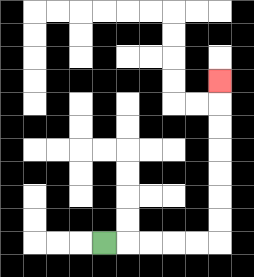{'start': '[4, 10]', 'end': '[9, 3]', 'path_directions': 'R,R,R,R,R,U,U,U,U,U,U,U', 'path_coordinates': '[[4, 10], [5, 10], [6, 10], [7, 10], [8, 10], [9, 10], [9, 9], [9, 8], [9, 7], [9, 6], [9, 5], [9, 4], [9, 3]]'}